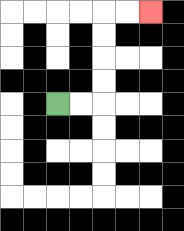{'start': '[2, 4]', 'end': '[6, 0]', 'path_directions': 'R,R,U,U,U,U,R,R', 'path_coordinates': '[[2, 4], [3, 4], [4, 4], [4, 3], [4, 2], [4, 1], [4, 0], [5, 0], [6, 0]]'}